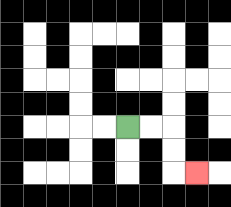{'start': '[5, 5]', 'end': '[8, 7]', 'path_directions': 'R,R,D,D,R', 'path_coordinates': '[[5, 5], [6, 5], [7, 5], [7, 6], [7, 7], [8, 7]]'}